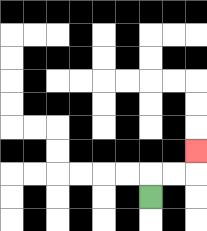{'start': '[6, 8]', 'end': '[8, 6]', 'path_directions': 'U,R,R,U', 'path_coordinates': '[[6, 8], [6, 7], [7, 7], [8, 7], [8, 6]]'}